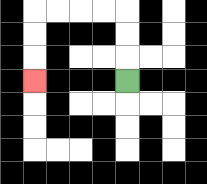{'start': '[5, 3]', 'end': '[1, 3]', 'path_directions': 'U,U,U,L,L,L,L,D,D,D', 'path_coordinates': '[[5, 3], [5, 2], [5, 1], [5, 0], [4, 0], [3, 0], [2, 0], [1, 0], [1, 1], [1, 2], [1, 3]]'}